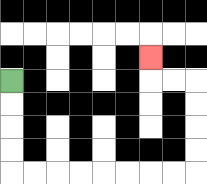{'start': '[0, 3]', 'end': '[6, 2]', 'path_directions': 'D,D,D,D,R,R,R,R,R,R,R,R,U,U,U,U,L,L,U', 'path_coordinates': '[[0, 3], [0, 4], [0, 5], [0, 6], [0, 7], [1, 7], [2, 7], [3, 7], [4, 7], [5, 7], [6, 7], [7, 7], [8, 7], [8, 6], [8, 5], [8, 4], [8, 3], [7, 3], [6, 3], [6, 2]]'}